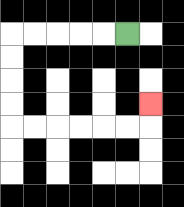{'start': '[5, 1]', 'end': '[6, 4]', 'path_directions': 'L,L,L,L,L,D,D,D,D,R,R,R,R,R,R,U', 'path_coordinates': '[[5, 1], [4, 1], [3, 1], [2, 1], [1, 1], [0, 1], [0, 2], [0, 3], [0, 4], [0, 5], [1, 5], [2, 5], [3, 5], [4, 5], [5, 5], [6, 5], [6, 4]]'}